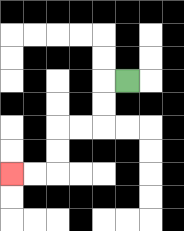{'start': '[5, 3]', 'end': '[0, 7]', 'path_directions': 'L,D,D,L,L,D,D,L,L', 'path_coordinates': '[[5, 3], [4, 3], [4, 4], [4, 5], [3, 5], [2, 5], [2, 6], [2, 7], [1, 7], [0, 7]]'}